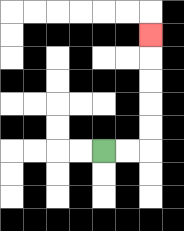{'start': '[4, 6]', 'end': '[6, 1]', 'path_directions': 'R,R,U,U,U,U,U', 'path_coordinates': '[[4, 6], [5, 6], [6, 6], [6, 5], [6, 4], [6, 3], [6, 2], [6, 1]]'}